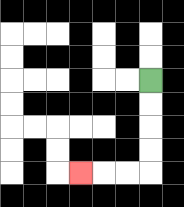{'start': '[6, 3]', 'end': '[3, 7]', 'path_directions': 'D,D,D,D,L,L,L', 'path_coordinates': '[[6, 3], [6, 4], [6, 5], [6, 6], [6, 7], [5, 7], [4, 7], [3, 7]]'}